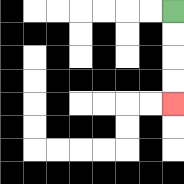{'start': '[7, 0]', 'end': '[7, 4]', 'path_directions': 'D,D,D,D', 'path_coordinates': '[[7, 0], [7, 1], [7, 2], [7, 3], [7, 4]]'}